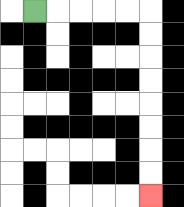{'start': '[1, 0]', 'end': '[6, 8]', 'path_directions': 'R,R,R,R,R,D,D,D,D,D,D,D,D', 'path_coordinates': '[[1, 0], [2, 0], [3, 0], [4, 0], [5, 0], [6, 0], [6, 1], [6, 2], [6, 3], [6, 4], [6, 5], [6, 6], [6, 7], [6, 8]]'}